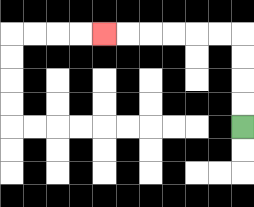{'start': '[10, 5]', 'end': '[4, 1]', 'path_directions': 'U,U,U,U,L,L,L,L,L,L', 'path_coordinates': '[[10, 5], [10, 4], [10, 3], [10, 2], [10, 1], [9, 1], [8, 1], [7, 1], [6, 1], [5, 1], [4, 1]]'}